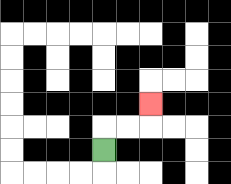{'start': '[4, 6]', 'end': '[6, 4]', 'path_directions': 'U,R,R,U', 'path_coordinates': '[[4, 6], [4, 5], [5, 5], [6, 5], [6, 4]]'}